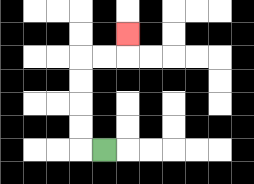{'start': '[4, 6]', 'end': '[5, 1]', 'path_directions': 'L,U,U,U,U,R,R,U', 'path_coordinates': '[[4, 6], [3, 6], [3, 5], [3, 4], [3, 3], [3, 2], [4, 2], [5, 2], [5, 1]]'}